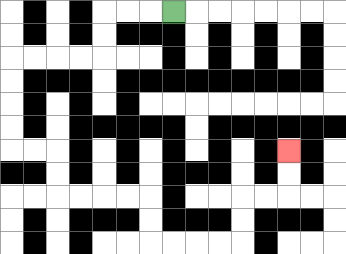{'start': '[7, 0]', 'end': '[12, 6]', 'path_directions': 'L,L,L,D,D,L,L,L,L,D,D,D,D,R,R,D,D,R,R,R,R,D,D,R,R,R,R,U,U,R,R,U,U', 'path_coordinates': '[[7, 0], [6, 0], [5, 0], [4, 0], [4, 1], [4, 2], [3, 2], [2, 2], [1, 2], [0, 2], [0, 3], [0, 4], [0, 5], [0, 6], [1, 6], [2, 6], [2, 7], [2, 8], [3, 8], [4, 8], [5, 8], [6, 8], [6, 9], [6, 10], [7, 10], [8, 10], [9, 10], [10, 10], [10, 9], [10, 8], [11, 8], [12, 8], [12, 7], [12, 6]]'}